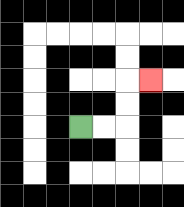{'start': '[3, 5]', 'end': '[6, 3]', 'path_directions': 'R,R,U,U,R', 'path_coordinates': '[[3, 5], [4, 5], [5, 5], [5, 4], [5, 3], [6, 3]]'}